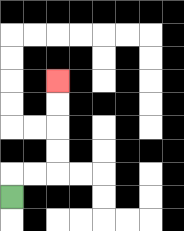{'start': '[0, 8]', 'end': '[2, 3]', 'path_directions': 'U,R,R,U,U,U,U', 'path_coordinates': '[[0, 8], [0, 7], [1, 7], [2, 7], [2, 6], [2, 5], [2, 4], [2, 3]]'}